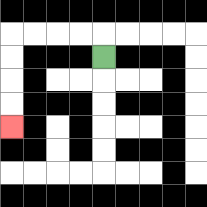{'start': '[4, 2]', 'end': '[0, 5]', 'path_directions': 'U,L,L,L,L,D,D,D,D', 'path_coordinates': '[[4, 2], [4, 1], [3, 1], [2, 1], [1, 1], [0, 1], [0, 2], [0, 3], [0, 4], [0, 5]]'}